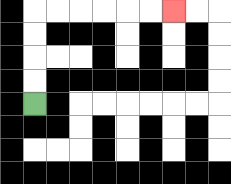{'start': '[1, 4]', 'end': '[7, 0]', 'path_directions': 'U,U,U,U,R,R,R,R,R,R', 'path_coordinates': '[[1, 4], [1, 3], [1, 2], [1, 1], [1, 0], [2, 0], [3, 0], [4, 0], [5, 0], [6, 0], [7, 0]]'}